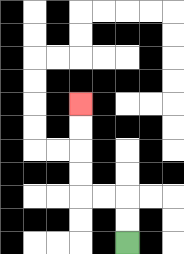{'start': '[5, 10]', 'end': '[3, 4]', 'path_directions': 'U,U,L,L,U,U,U,U', 'path_coordinates': '[[5, 10], [5, 9], [5, 8], [4, 8], [3, 8], [3, 7], [3, 6], [3, 5], [3, 4]]'}